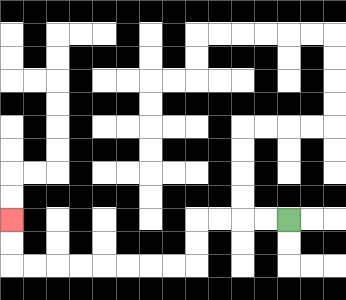{'start': '[12, 9]', 'end': '[0, 9]', 'path_directions': 'L,L,L,L,D,D,L,L,L,L,L,L,L,L,U,U', 'path_coordinates': '[[12, 9], [11, 9], [10, 9], [9, 9], [8, 9], [8, 10], [8, 11], [7, 11], [6, 11], [5, 11], [4, 11], [3, 11], [2, 11], [1, 11], [0, 11], [0, 10], [0, 9]]'}